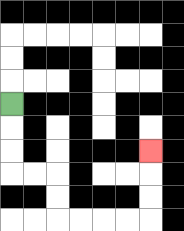{'start': '[0, 4]', 'end': '[6, 6]', 'path_directions': 'D,D,D,R,R,D,D,R,R,R,R,U,U,U', 'path_coordinates': '[[0, 4], [0, 5], [0, 6], [0, 7], [1, 7], [2, 7], [2, 8], [2, 9], [3, 9], [4, 9], [5, 9], [6, 9], [6, 8], [6, 7], [6, 6]]'}